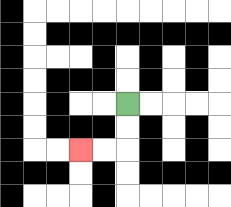{'start': '[5, 4]', 'end': '[3, 6]', 'path_directions': 'D,D,L,L', 'path_coordinates': '[[5, 4], [5, 5], [5, 6], [4, 6], [3, 6]]'}